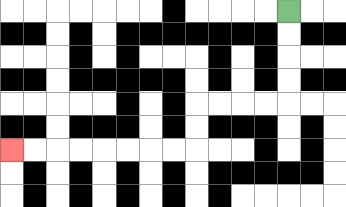{'start': '[12, 0]', 'end': '[0, 6]', 'path_directions': 'D,D,D,D,L,L,L,L,D,D,L,L,L,L,L,L,L,L', 'path_coordinates': '[[12, 0], [12, 1], [12, 2], [12, 3], [12, 4], [11, 4], [10, 4], [9, 4], [8, 4], [8, 5], [8, 6], [7, 6], [6, 6], [5, 6], [4, 6], [3, 6], [2, 6], [1, 6], [0, 6]]'}